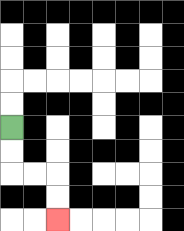{'start': '[0, 5]', 'end': '[2, 9]', 'path_directions': 'D,D,R,R,D,D', 'path_coordinates': '[[0, 5], [0, 6], [0, 7], [1, 7], [2, 7], [2, 8], [2, 9]]'}